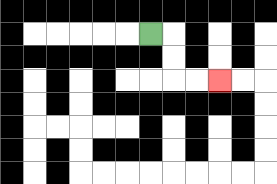{'start': '[6, 1]', 'end': '[9, 3]', 'path_directions': 'R,D,D,R,R', 'path_coordinates': '[[6, 1], [7, 1], [7, 2], [7, 3], [8, 3], [9, 3]]'}